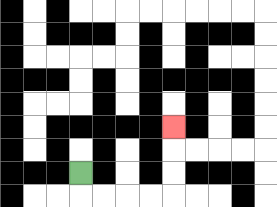{'start': '[3, 7]', 'end': '[7, 5]', 'path_directions': 'D,R,R,R,R,U,U,U', 'path_coordinates': '[[3, 7], [3, 8], [4, 8], [5, 8], [6, 8], [7, 8], [7, 7], [7, 6], [7, 5]]'}